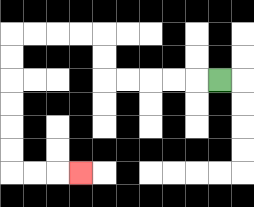{'start': '[9, 3]', 'end': '[3, 7]', 'path_directions': 'L,L,L,L,L,U,U,L,L,L,L,D,D,D,D,D,D,R,R,R', 'path_coordinates': '[[9, 3], [8, 3], [7, 3], [6, 3], [5, 3], [4, 3], [4, 2], [4, 1], [3, 1], [2, 1], [1, 1], [0, 1], [0, 2], [0, 3], [0, 4], [0, 5], [0, 6], [0, 7], [1, 7], [2, 7], [3, 7]]'}